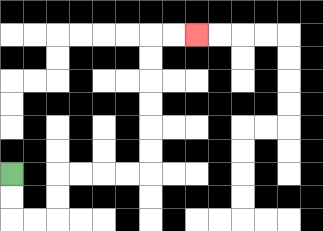{'start': '[0, 7]', 'end': '[8, 1]', 'path_directions': 'D,D,R,R,U,U,R,R,R,R,U,U,U,U,U,U,R,R', 'path_coordinates': '[[0, 7], [0, 8], [0, 9], [1, 9], [2, 9], [2, 8], [2, 7], [3, 7], [4, 7], [5, 7], [6, 7], [6, 6], [6, 5], [6, 4], [6, 3], [6, 2], [6, 1], [7, 1], [8, 1]]'}